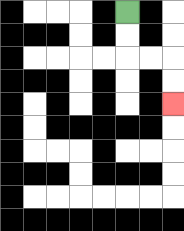{'start': '[5, 0]', 'end': '[7, 4]', 'path_directions': 'D,D,R,R,D,D', 'path_coordinates': '[[5, 0], [5, 1], [5, 2], [6, 2], [7, 2], [7, 3], [7, 4]]'}